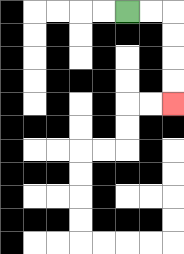{'start': '[5, 0]', 'end': '[7, 4]', 'path_directions': 'R,R,D,D,D,D', 'path_coordinates': '[[5, 0], [6, 0], [7, 0], [7, 1], [7, 2], [7, 3], [7, 4]]'}